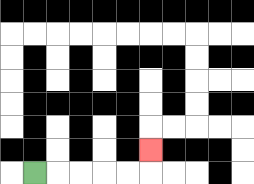{'start': '[1, 7]', 'end': '[6, 6]', 'path_directions': 'R,R,R,R,R,U', 'path_coordinates': '[[1, 7], [2, 7], [3, 7], [4, 7], [5, 7], [6, 7], [6, 6]]'}